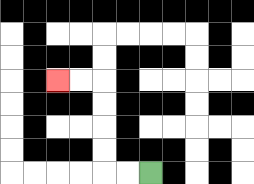{'start': '[6, 7]', 'end': '[2, 3]', 'path_directions': 'L,L,U,U,U,U,L,L', 'path_coordinates': '[[6, 7], [5, 7], [4, 7], [4, 6], [4, 5], [4, 4], [4, 3], [3, 3], [2, 3]]'}